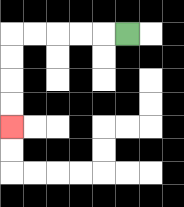{'start': '[5, 1]', 'end': '[0, 5]', 'path_directions': 'L,L,L,L,L,D,D,D,D', 'path_coordinates': '[[5, 1], [4, 1], [3, 1], [2, 1], [1, 1], [0, 1], [0, 2], [0, 3], [0, 4], [0, 5]]'}